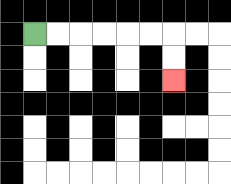{'start': '[1, 1]', 'end': '[7, 3]', 'path_directions': 'R,R,R,R,R,R,D,D', 'path_coordinates': '[[1, 1], [2, 1], [3, 1], [4, 1], [5, 1], [6, 1], [7, 1], [7, 2], [7, 3]]'}